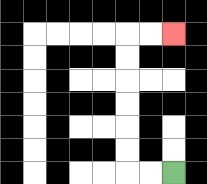{'start': '[7, 7]', 'end': '[7, 1]', 'path_directions': 'L,L,U,U,U,U,U,U,R,R', 'path_coordinates': '[[7, 7], [6, 7], [5, 7], [5, 6], [5, 5], [5, 4], [5, 3], [5, 2], [5, 1], [6, 1], [7, 1]]'}